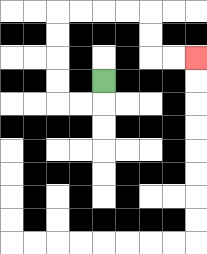{'start': '[4, 3]', 'end': '[8, 2]', 'path_directions': 'D,L,L,U,U,U,U,R,R,R,R,D,D,R,R', 'path_coordinates': '[[4, 3], [4, 4], [3, 4], [2, 4], [2, 3], [2, 2], [2, 1], [2, 0], [3, 0], [4, 0], [5, 0], [6, 0], [6, 1], [6, 2], [7, 2], [8, 2]]'}